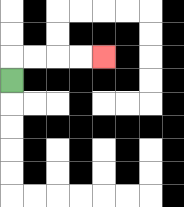{'start': '[0, 3]', 'end': '[4, 2]', 'path_directions': 'U,R,R,R,R', 'path_coordinates': '[[0, 3], [0, 2], [1, 2], [2, 2], [3, 2], [4, 2]]'}